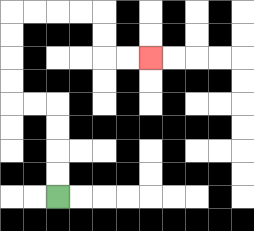{'start': '[2, 8]', 'end': '[6, 2]', 'path_directions': 'U,U,U,U,L,L,U,U,U,U,R,R,R,R,D,D,R,R', 'path_coordinates': '[[2, 8], [2, 7], [2, 6], [2, 5], [2, 4], [1, 4], [0, 4], [0, 3], [0, 2], [0, 1], [0, 0], [1, 0], [2, 0], [3, 0], [4, 0], [4, 1], [4, 2], [5, 2], [6, 2]]'}